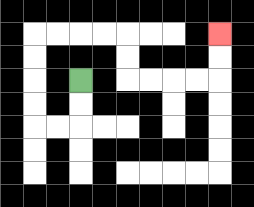{'start': '[3, 3]', 'end': '[9, 1]', 'path_directions': 'D,D,L,L,U,U,U,U,R,R,R,R,D,D,R,R,R,R,U,U', 'path_coordinates': '[[3, 3], [3, 4], [3, 5], [2, 5], [1, 5], [1, 4], [1, 3], [1, 2], [1, 1], [2, 1], [3, 1], [4, 1], [5, 1], [5, 2], [5, 3], [6, 3], [7, 3], [8, 3], [9, 3], [9, 2], [9, 1]]'}